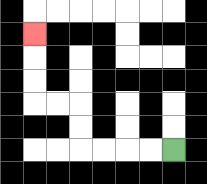{'start': '[7, 6]', 'end': '[1, 1]', 'path_directions': 'L,L,L,L,U,U,L,L,U,U,U', 'path_coordinates': '[[7, 6], [6, 6], [5, 6], [4, 6], [3, 6], [3, 5], [3, 4], [2, 4], [1, 4], [1, 3], [1, 2], [1, 1]]'}